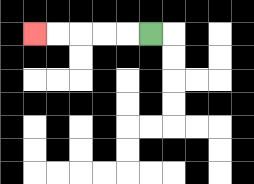{'start': '[6, 1]', 'end': '[1, 1]', 'path_directions': 'L,L,L,L,L', 'path_coordinates': '[[6, 1], [5, 1], [4, 1], [3, 1], [2, 1], [1, 1]]'}